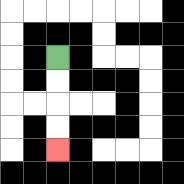{'start': '[2, 2]', 'end': '[2, 6]', 'path_directions': 'D,D,D,D', 'path_coordinates': '[[2, 2], [2, 3], [2, 4], [2, 5], [2, 6]]'}